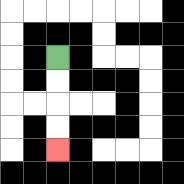{'start': '[2, 2]', 'end': '[2, 6]', 'path_directions': 'D,D,D,D', 'path_coordinates': '[[2, 2], [2, 3], [2, 4], [2, 5], [2, 6]]'}